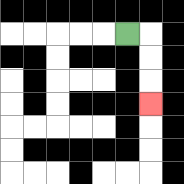{'start': '[5, 1]', 'end': '[6, 4]', 'path_directions': 'R,D,D,D', 'path_coordinates': '[[5, 1], [6, 1], [6, 2], [6, 3], [6, 4]]'}